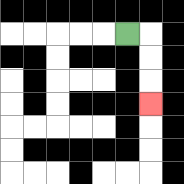{'start': '[5, 1]', 'end': '[6, 4]', 'path_directions': 'R,D,D,D', 'path_coordinates': '[[5, 1], [6, 1], [6, 2], [6, 3], [6, 4]]'}